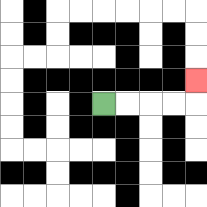{'start': '[4, 4]', 'end': '[8, 3]', 'path_directions': 'R,R,R,R,U', 'path_coordinates': '[[4, 4], [5, 4], [6, 4], [7, 4], [8, 4], [8, 3]]'}